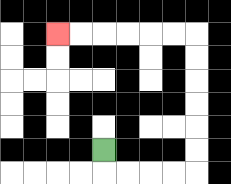{'start': '[4, 6]', 'end': '[2, 1]', 'path_directions': 'D,R,R,R,R,U,U,U,U,U,U,L,L,L,L,L,L', 'path_coordinates': '[[4, 6], [4, 7], [5, 7], [6, 7], [7, 7], [8, 7], [8, 6], [8, 5], [8, 4], [8, 3], [8, 2], [8, 1], [7, 1], [6, 1], [5, 1], [4, 1], [3, 1], [2, 1]]'}